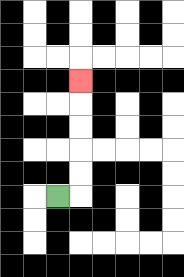{'start': '[2, 8]', 'end': '[3, 3]', 'path_directions': 'R,U,U,U,U,U', 'path_coordinates': '[[2, 8], [3, 8], [3, 7], [3, 6], [3, 5], [3, 4], [3, 3]]'}